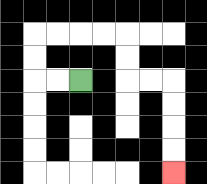{'start': '[3, 3]', 'end': '[7, 7]', 'path_directions': 'L,L,U,U,R,R,R,R,D,D,R,R,D,D,D,D', 'path_coordinates': '[[3, 3], [2, 3], [1, 3], [1, 2], [1, 1], [2, 1], [3, 1], [4, 1], [5, 1], [5, 2], [5, 3], [6, 3], [7, 3], [7, 4], [7, 5], [7, 6], [7, 7]]'}